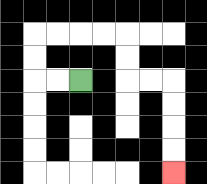{'start': '[3, 3]', 'end': '[7, 7]', 'path_directions': 'L,L,U,U,R,R,R,R,D,D,R,R,D,D,D,D', 'path_coordinates': '[[3, 3], [2, 3], [1, 3], [1, 2], [1, 1], [2, 1], [3, 1], [4, 1], [5, 1], [5, 2], [5, 3], [6, 3], [7, 3], [7, 4], [7, 5], [7, 6], [7, 7]]'}